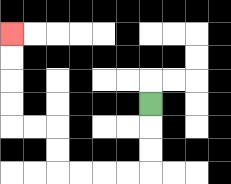{'start': '[6, 4]', 'end': '[0, 1]', 'path_directions': 'D,D,D,L,L,L,L,U,U,L,L,U,U,U,U', 'path_coordinates': '[[6, 4], [6, 5], [6, 6], [6, 7], [5, 7], [4, 7], [3, 7], [2, 7], [2, 6], [2, 5], [1, 5], [0, 5], [0, 4], [0, 3], [0, 2], [0, 1]]'}